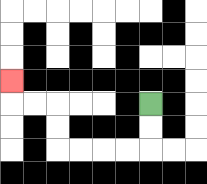{'start': '[6, 4]', 'end': '[0, 3]', 'path_directions': 'D,D,L,L,L,L,U,U,L,L,U', 'path_coordinates': '[[6, 4], [6, 5], [6, 6], [5, 6], [4, 6], [3, 6], [2, 6], [2, 5], [2, 4], [1, 4], [0, 4], [0, 3]]'}